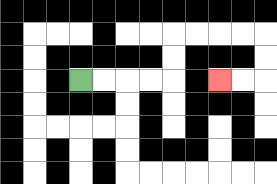{'start': '[3, 3]', 'end': '[9, 3]', 'path_directions': 'R,R,R,R,U,U,R,R,R,R,D,D,L,L', 'path_coordinates': '[[3, 3], [4, 3], [5, 3], [6, 3], [7, 3], [7, 2], [7, 1], [8, 1], [9, 1], [10, 1], [11, 1], [11, 2], [11, 3], [10, 3], [9, 3]]'}